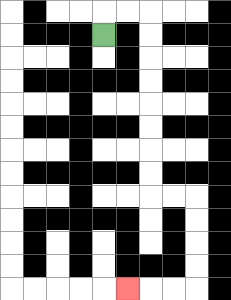{'start': '[4, 1]', 'end': '[5, 12]', 'path_directions': 'U,R,R,D,D,D,D,D,D,D,D,R,R,D,D,D,D,L,L,L', 'path_coordinates': '[[4, 1], [4, 0], [5, 0], [6, 0], [6, 1], [6, 2], [6, 3], [6, 4], [6, 5], [6, 6], [6, 7], [6, 8], [7, 8], [8, 8], [8, 9], [8, 10], [8, 11], [8, 12], [7, 12], [6, 12], [5, 12]]'}